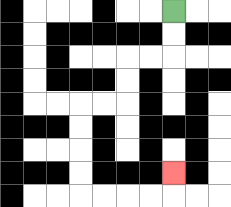{'start': '[7, 0]', 'end': '[7, 7]', 'path_directions': 'D,D,L,L,D,D,L,L,D,D,D,D,R,R,R,R,U', 'path_coordinates': '[[7, 0], [7, 1], [7, 2], [6, 2], [5, 2], [5, 3], [5, 4], [4, 4], [3, 4], [3, 5], [3, 6], [3, 7], [3, 8], [4, 8], [5, 8], [6, 8], [7, 8], [7, 7]]'}